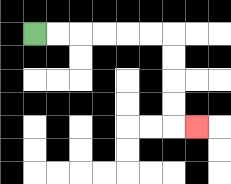{'start': '[1, 1]', 'end': '[8, 5]', 'path_directions': 'R,R,R,R,R,R,D,D,D,D,R', 'path_coordinates': '[[1, 1], [2, 1], [3, 1], [4, 1], [5, 1], [6, 1], [7, 1], [7, 2], [7, 3], [7, 4], [7, 5], [8, 5]]'}